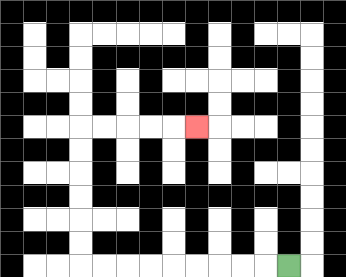{'start': '[12, 11]', 'end': '[8, 5]', 'path_directions': 'L,L,L,L,L,L,L,L,L,U,U,U,U,U,U,R,R,R,R,R', 'path_coordinates': '[[12, 11], [11, 11], [10, 11], [9, 11], [8, 11], [7, 11], [6, 11], [5, 11], [4, 11], [3, 11], [3, 10], [3, 9], [3, 8], [3, 7], [3, 6], [3, 5], [4, 5], [5, 5], [6, 5], [7, 5], [8, 5]]'}